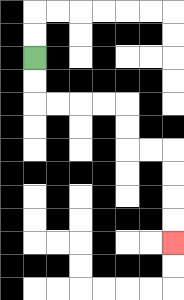{'start': '[1, 2]', 'end': '[7, 10]', 'path_directions': 'D,D,R,R,R,R,D,D,R,R,D,D,D,D', 'path_coordinates': '[[1, 2], [1, 3], [1, 4], [2, 4], [3, 4], [4, 4], [5, 4], [5, 5], [5, 6], [6, 6], [7, 6], [7, 7], [7, 8], [7, 9], [7, 10]]'}